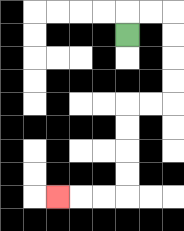{'start': '[5, 1]', 'end': '[2, 8]', 'path_directions': 'U,R,R,D,D,D,D,L,L,D,D,D,D,L,L,L', 'path_coordinates': '[[5, 1], [5, 0], [6, 0], [7, 0], [7, 1], [7, 2], [7, 3], [7, 4], [6, 4], [5, 4], [5, 5], [5, 6], [5, 7], [5, 8], [4, 8], [3, 8], [2, 8]]'}